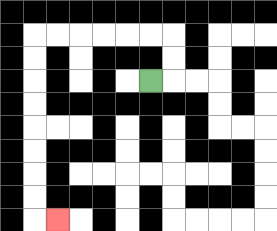{'start': '[6, 3]', 'end': '[2, 9]', 'path_directions': 'R,U,U,L,L,L,L,L,L,D,D,D,D,D,D,D,D,R', 'path_coordinates': '[[6, 3], [7, 3], [7, 2], [7, 1], [6, 1], [5, 1], [4, 1], [3, 1], [2, 1], [1, 1], [1, 2], [1, 3], [1, 4], [1, 5], [1, 6], [1, 7], [1, 8], [1, 9], [2, 9]]'}